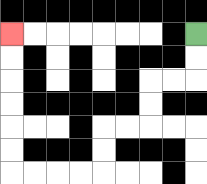{'start': '[8, 1]', 'end': '[0, 1]', 'path_directions': 'D,D,L,L,D,D,L,L,D,D,L,L,L,L,U,U,U,U,U,U', 'path_coordinates': '[[8, 1], [8, 2], [8, 3], [7, 3], [6, 3], [6, 4], [6, 5], [5, 5], [4, 5], [4, 6], [4, 7], [3, 7], [2, 7], [1, 7], [0, 7], [0, 6], [0, 5], [0, 4], [0, 3], [0, 2], [0, 1]]'}